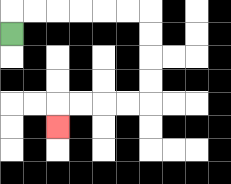{'start': '[0, 1]', 'end': '[2, 5]', 'path_directions': 'U,R,R,R,R,R,R,D,D,D,D,L,L,L,L,D', 'path_coordinates': '[[0, 1], [0, 0], [1, 0], [2, 0], [3, 0], [4, 0], [5, 0], [6, 0], [6, 1], [6, 2], [6, 3], [6, 4], [5, 4], [4, 4], [3, 4], [2, 4], [2, 5]]'}